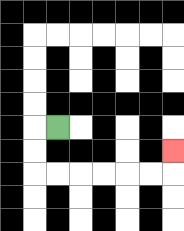{'start': '[2, 5]', 'end': '[7, 6]', 'path_directions': 'L,D,D,R,R,R,R,R,R,U', 'path_coordinates': '[[2, 5], [1, 5], [1, 6], [1, 7], [2, 7], [3, 7], [4, 7], [5, 7], [6, 7], [7, 7], [7, 6]]'}